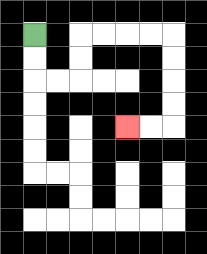{'start': '[1, 1]', 'end': '[5, 5]', 'path_directions': 'D,D,R,R,U,U,R,R,R,R,D,D,D,D,L,L', 'path_coordinates': '[[1, 1], [1, 2], [1, 3], [2, 3], [3, 3], [3, 2], [3, 1], [4, 1], [5, 1], [6, 1], [7, 1], [7, 2], [7, 3], [7, 4], [7, 5], [6, 5], [5, 5]]'}